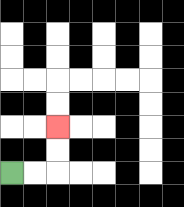{'start': '[0, 7]', 'end': '[2, 5]', 'path_directions': 'R,R,U,U', 'path_coordinates': '[[0, 7], [1, 7], [2, 7], [2, 6], [2, 5]]'}